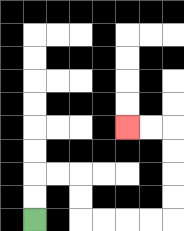{'start': '[1, 9]', 'end': '[5, 5]', 'path_directions': 'U,U,R,R,D,D,R,R,R,R,U,U,U,U,L,L', 'path_coordinates': '[[1, 9], [1, 8], [1, 7], [2, 7], [3, 7], [3, 8], [3, 9], [4, 9], [5, 9], [6, 9], [7, 9], [7, 8], [7, 7], [7, 6], [7, 5], [6, 5], [5, 5]]'}